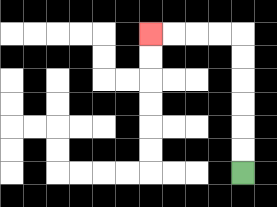{'start': '[10, 7]', 'end': '[6, 1]', 'path_directions': 'U,U,U,U,U,U,L,L,L,L', 'path_coordinates': '[[10, 7], [10, 6], [10, 5], [10, 4], [10, 3], [10, 2], [10, 1], [9, 1], [8, 1], [7, 1], [6, 1]]'}